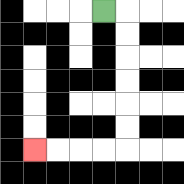{'start': '[4, 0]', 'end': '[1, 6]', 'path_directions': 'R,D,D,D,D,D,D,L,L,L,L', 'path_coordinates': '[[4, 0], [5, 0], [5, 1], [5, 2], [5, 3], [5, 4], [5, 5], [5, 6], [4, 6], [3, 6], [2, 6], [1, 6]]'}